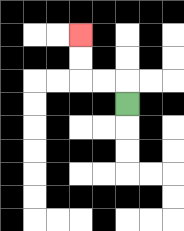{'start': '[5, 4]', 'end': '[3, 1]', 'path_directions': 'U,L,L,U,U', 'path_coordinates': '[[5, 4], [5, 3], [4, 3], [3, 3], [3, 2], [3, 1]]'}